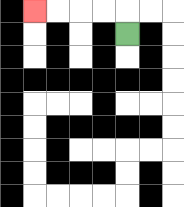{'start': '[5, 1]', 'end': '[1, 0]', 'path_directions': 'U,L,L,L,L', 'path_coordinates': '[[5, 1], [5, 0], [4, 0], [3, 0], [2, 0], [1, 0]]'}